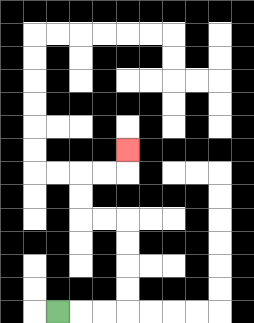{'start': '[2, 13]', 'end': '[5, 6]', 'path_directions': 'R,R,R,U,U,U,U,L,L,U,U,R,R,U', 'path_coordinates': '[[2, 13], [3, 13], [4, 13], [5, 13], [5, 12], [5, 11], [5, 10], [5, 9], [4, 9], [3, 9], [3, 8], [3, 7], [4, 7], [5, 7], [5, 6]]'}